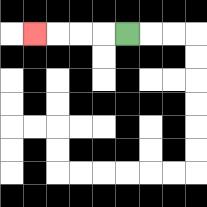{'start': '[5, 1]', 'end': '[1, 1]', 'path_directions': 'L,L,L,L', 'path_coordinates': '[[5, 1], [4, 1], [3, 1], [2, 1], [1, 1]]'}